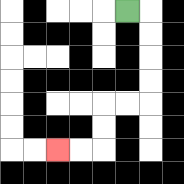{'start': '[5, 0]', 'end': '[2, 6]', 'path_directions': 'R,D,D,D,D,L,L,D,D,L,L', 'path_coordinates': '[[5, 0], [6, 0], [6, 1], [6, 2], [6, 3], [6, 4], [5, 4], [4, 4], [4, 5], [4, 6], [3, 6], [2, 6]]'}